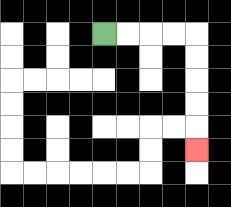{'start': '[4, 1]', 'end': '[8, 6]', 'path_directions': 'R,R,R,R,D,D,D,D,D', 'path_coordinates': '[[4, 1], [5, 1], [6, 1], [7, 1], [8, 1], [8, 2], [8, 3], [8, 4], [8, 5], [8, 6]]'}